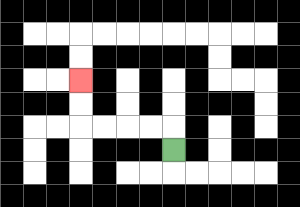{'start': '[7, 6]', 'end': '[3, 3]', 'path_directions': 'U,L,L,L,L,U,U', 'path_coordinates': '[[7, 6], [7, 5], [6, 5], [5, 5], [4, 5], [3, 5], [3, 4], [3, 3]]'}